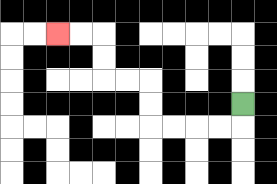{'start': '[10, 4]', 'end': '[2, 1]', 'path_directions': 'D,L,L,L,L,U,U,L,L,U,U,L,L', 'path_coordinates': '[[10, 4], [10, 5], [9, 5], [8, 5], [7, 5], [6, 5], [6, 4], [6, 3], [5, 3], [4, 3], [4, 2], [4, 1], [3, 1], [2, 1]]'}